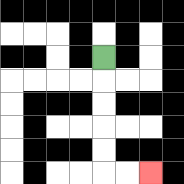{'start': '[4, 2]', 'end': '[6, 7]', 'path_directions': 'D,D,D,D,D,R,R', 'path_coordinates': '[[4, 2], [4, 3], [4, 4], [4, 5], [4, 6], [4, 7], [5, 7], [6, 7]]'}